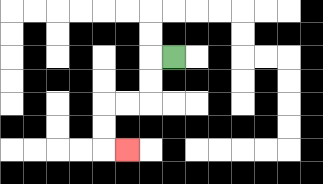{'start': '[7, 2]', 'end': '[5, 6]', 'path_directions': 'L,D,D,L,L,D,D,R', 'path_coordinates': '[[7, 2], [6, 2], [6, 3], [6, 4], [5, 4], [4, 4], [4, 5], [4, 6], [5, 6]]'}